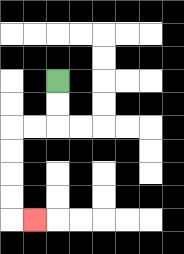{'start': '[2, 3]', 'end': '[1, 9]', 'path_directions': 'D,D,L,L,D,D,D,D,R', 'path_coordinates': '[[2, 3], [2, 4], [2, 5], [1, 5], [0, 5], [0, 6], [0, 7], [0, 8], [0, 9], [1, 9]]'}